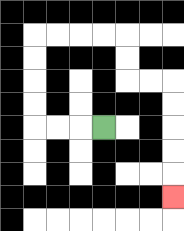{'start': '[4, 5]', 'end': '[7, 8]', 'path_directions': 'L,L,L,U,U,U,U,R,R,R,R,D,D,R,R,D,D,D,D,D', 'path_coordinates': '[[4, 5], [3, 5], [2, 5], [1, 5], [1, 4], [1, 3], [1, 2], [1, 1], [2, 1], [3, 1], [4, 1], [5, 1], [5, 2], [5, 3], [6, 3], [7, 3], [7, 4], [7, 5], [7, 6], [7, 7], [7, 8]]'}